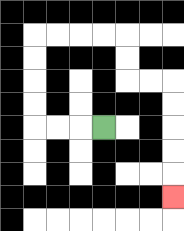{'start': '[4, 5]', 'end': '[7, 8]', 'path_directions': 'L,L,L,U,U,U,U,R,R,R,R,D,D,R,R,D,D,D,D,D', 'path_coordinates': '[[4, 5], [3, 5], [2, 5], [1, 5], [1, 4], [1, 3], [1, 2], [1, 1], [2, 1], [3, 1], [4, 1], [5, 1], [5, 2], [5, 3], [6, 3], [7, 3], [7, 4], [7, 5], [7, 6], [7, 7], [7, 8]]'}